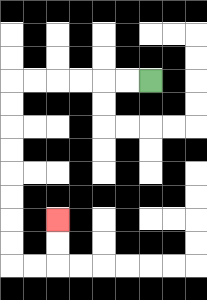{'start': '[6, 3]', 'end': '[2, 9]', 'path_directions': 'L,L,L,L,L,L,D,D,D,D,D,D,D,D,R,R,U,U', 'path_coordinates': '[[6, 3], [5, 3], [4, 3], [3, 3], [2, 3], [1, 3], [0, 3], [0, 4], [0, 5], [0, 6], [0, 7], [0, 8], [0, 9], [0, 10], [0, 11], [1, 11], [2, 11], [2, 10], [2, 9]]'}